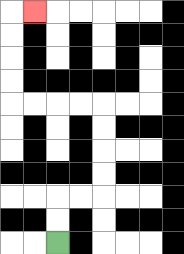{'start': '[2, 10]', 'end': '[1, 0]', 'path_directions': 'U,U,R,R,U,U,U,U,L,L,L,L,U,U,U,U,R', 'path_coordinates': '[[2, 10], [2, 9], [2, 8], [3, 8], [4, 8], [4, 7], [4, 6], [4, 5], [4, 4], [3, 4], [2, 4], [1, 4], [0, 4], [0, 3], [0, 2], [0, 1], [0, 0], [1, 0]]'}